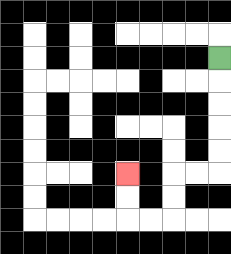{'start': '[9, 2]', 'end': '[5, 7]', 'path_directions': 'D,D,D,D,D,L,L,D,D,L,L,U,U', 'path_coordinates': '[[9, 2], [9, 3], [9, 4], [9, 5], [9, 6], [9, 7], [8, 7], [7, 7], [7, 8], [7, 9], [6, 9], [5, 9], [5, 8], [5, 7]]'}